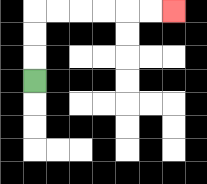{'start': '[1, 3]', 'end': '[7, 0]', 'path_directions': 'U,U,U,R,R,R,R,R,R', 'path_coordinates': '[[1, 3], [1, 2], [1, 1], [1, 0], [2, 0], [3, 0], [4, 0], [5, 0], [6, 0], [7, 0]]'}